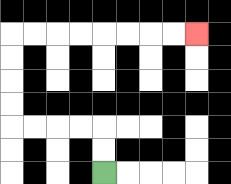{'start': '[4, 7]', 'end': '[8, 1]', 'path_directions': 'U,U,L,L,L,L,U,U,U,U,R,R,R,R,R,R,R,R', 'path_coordinates': '[[4, 7], [4, 6], [4, 5], [3, 5], [2, 5], [1, 5], [0, 5], [0, 4], [0, 3], [0, 2], [0, 1], [1, 1], [2, 1], [3, 1], [4, 1], [5, 1], [6, 1], [7, 1], [8, 1]]'}